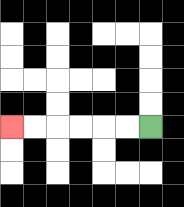{'start': '[6, 5]', 'end': '[0, 5]', 'path_directions': 'L,L,L,L,L,L', 'path_coordinates': '[[6, 5], [5, 5], [4, 5], [3, 5], [2, 5], [1, 5], [0, 5]]'}